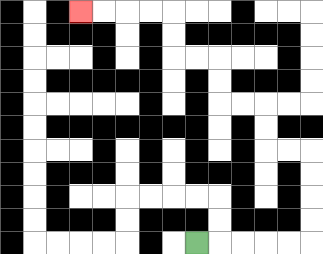{'start': '[8, 10]', 'end': '[3, 0]', 'path_directions': 'R,R,R,R,R,U,U,U,U,L,L,U,U,L,L,U,U,L,L,U,U,L,L,L,L', 'path_coordinates': '[[8, 10], [9, 10], [10, 10], [11, 10], [12, 10], [13, 10], [13, 9], [13, 8], [13, 7], [13, 6], [12, 6], [11, 6], [11, 5], [11, 4], [10, 4], [9, 4], [9, 3], [9, 2], [8, 2], [7, 2], [7, 1], [7, 0], [6, 0], [5, 0], [4, 0], [3, 0]]'}